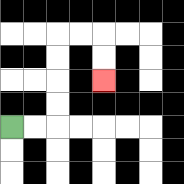{'start': '[0, 5]', 'end': '[4, 3]', 'path_directions': 'R,R,U,U,U,U,R,R,D,D', 'path_coordinates': '[[0, 5], [1, 5], [2, 5], [2, 4], [2, 3], [2, 2], [2, 1], [3, 1], [4, 1], [4, 2], [4, 3]]'}